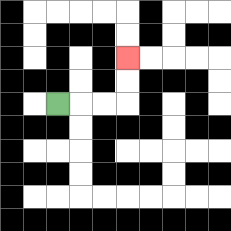{'start': '[2, 4]', 'end': '[5, 2]', 'path_directions': 'R,R,R,U,U', 'path_coordinates': '[[2, 4], [3, 4], [4, 4], [5, 4], [5, 3], [5, 2]]'}